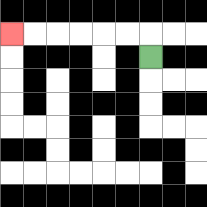{'start': '[6, 2]', 'end': '[0, 1]', 'path_directions': 'U,L,L,L,L,L,L', 'path_coordinates': '[[6, 2], [6, 1], [5, 1], [4, 1], [3, 1], [2, 1], [1, 1], [0, 1]]'}